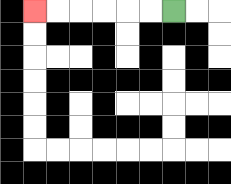{'start': '[7, 0]', 'end': '[1, 0]', 'path_directions': 'L,L,L,L,L,L', 'path_coordinates': '[[7, 0], [6, 0], [5, 0], [4, 0], [3, 0], [2, 0], [1, 0]]'}